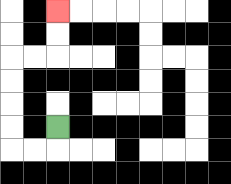{'start': '[2, 5]', 'end': '[2, 0]', 'path_directions': 'D,L,L,U,U,U,U,R,R,U,U', 'path_coordinates': '[[2, 5], [2, 6], [1, 6], [0, 6], [0, 5], [0, 4], [0, 3], [0, 2], [1, 2], [2, 2], [2, 1], [2, 0]]'}